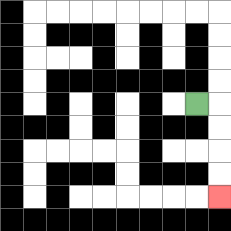{'start': '[8, 4]', 'end': '[9, 8]', 'path_directions': 'R,D,D,D,D', 'path_coordinates': '[[8, 4], [9, 4], [9, 5], [9, 6], [9, 7], [9, 8]]'}